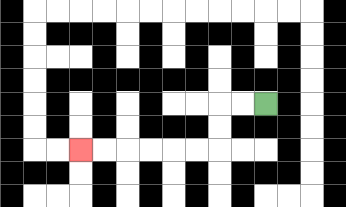{'start': '[11, 4]', 'end': '[3, 6]', 'path_directions': 'L,L,D,D,L,L,L,L,L,L', 'path_coordinates': '[[11, 4], [10, 4], [9, 4], [9, 5], [9, 6], [8, 6], [7, 6], [6, 6], [5, 6], [4, 6], [3, 6]]'}